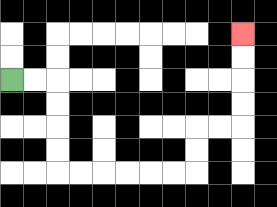{'start': '[0, 3]', 'end': '[10, 1]', 'path_directions': 'R,R,D,D,D,D,R,R,R,R,R,R,U,U,R,R,U,U,U,U', 'path_coordinates': '[[0, 3], [1, 3], [2, 3], [2, 4], [2, 5], [2, 6], [2, 7], [3, 7], [4, 7], [5, 7], [6, 7], [7, 7], [8, 7], [8, 6], [8, 5], [9, 5], [10, 5], [10, 4], [10, 3], [10, 2], [10, 1]]'}